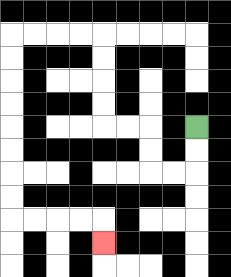{'start': '[8, 5]', 'end': '[4, 10]', 'path_directions': 'D,D,L,L,U,U,L,L,U,U,U,U,L,L,L,L,D,D,D,D,D,D,D,D,R,R,R,R,D', 'path_coordinates': '[[8, 5], [8, 6], [8, 7], [7, 7], [6, 7], [6, 6], [6, 5], [5, 5], [4, 5], [4, 4], [4, 3], [4, 2], [4, 1], [3, 1], [2, 1], [1, 1], [0, 1], [0, 2], [0, 3], [0, 4], [0, 5], [0, 6], [0, 7], [0, 8], [0, 9], [1, 9], [2, 9], [3, 9], [4, 9], [4, 10]]'}